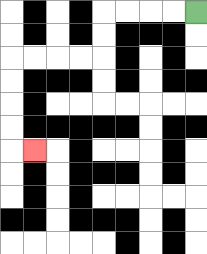{'start': '[8, 0]', 'end': '[1, 6]', 'path_directions': 'L,L,L,L,D,D,L,L,L,L,D,D,D,D,R', 'path_coordinates': '[[8, 0], [7, 0], [6, 0], [5, 0], [4, 0], [4, 1], [4, 2], [3, 2], [2, 2], [1, 2], [0, 2], [0, 3], [0, 4], [0, 5], [0, 6], [1, 6]]'}